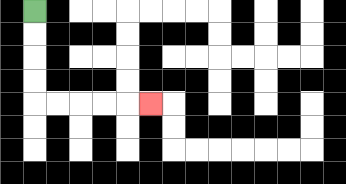{'start': '[1, 0]', 'end': '[6, 4]', 'path_directions': 'D,D,D,D,R,R,R,R,R', 'path_coordinates': '[[1, 0], [1, 1], [1, 2], [1, 3], [1, 4], [2, 4], [3, 4], [4, 4], [5, 4], [6, 4]]'}